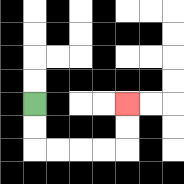{'start': '[1, 4]', 'end': '[5, 4]', 'path_directions': 'D,D,R,R,R,R,U,U', 'path_coordinates': '[[1, 4], [1, 5], [1, 6], [2, 6], [3, 6], [4, 6], [5, 6], [5, 5], [5, 4]]'}